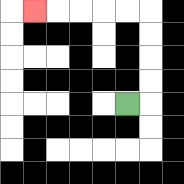{'start': '[5, 4]', 'end': '[1, 0]', 'path_directions': 'R,U,U,U,U,L,L,L,L,L', 'path_coordinates': '[[5, 4], [6, 4], [6, 3], [6, 2], [6, 1], [6, 0], [5, 0], [4, 0], [3, 0], [2, 0], [1, 0]]'}